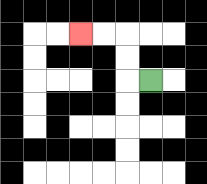{'start': '[6, 3]', 'end': '[3, 1]', 'path_directions': 'L,U,U,L,L', 'path_coordinates': '[[6, 3], [5, 3], [5, 2], [5, 1], [4, 1], [3, 1]]'}